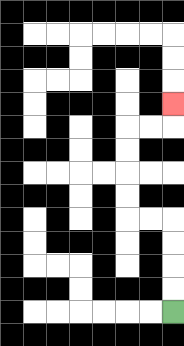{'start': '[7, 13]', 'end': '[7, 4]', 'path_directions': 'U,U,U,U,L,L,U,U,U,U,R,R,U', 'path_coordinates': '[[7, 13], [7, 12], [7, 11], [7, 10], [7, 9], [6, 9], [5, 9], [5, 8], [5, 7], [5, 6], [5, 5], [6, 5], [7, 5], [7, 4]]'}